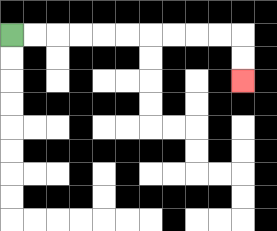{'start': '[0, 1]', 'end': '[10, 3]', 'path_directions': 'R,R,R,R,R,R,R,R,R,R,D,D', 'path_coordinates': '[[0, 1], [1, 1], [2, 1], [3, 1], [4, 1], [5, 1], [6, 1], [7, 1], [8, 1], [9, 1], [10, 1], [10, 2], [10, 3]]'}